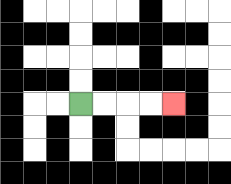{'start': '[3, 4]', 'end': '[7, 4]', 'path_directions': 'R,R,R,R', 'path_coordinates': '[[3, 4], [4, 4], [5, 4], [6, 4], [7, 4]]'}